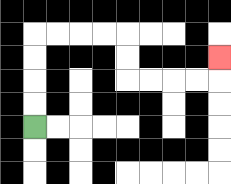{'start': '[1, 5]', 'end': '[9, 2]', 'path_directions': 'U,U,U,U,R,R,R,R,D,D,R,R,R,R,U', 'path_coordinates': '[[1, 5], [1, 4], [1, 3], [1, 2], [1, 1], [2, 1], [3, 1], [4, 1], [5, 1], [5, 2], [5, 3], [6, 3], [7, 3], [8, 3], [9, 3], [9, 2]]'}